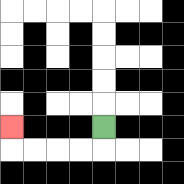{'start': '[4, 5]', 'end': '[0, 5]', 'path_directions': 'D,L,L,L,L,U', 'path_coordinates': '[[4, 5], [4, 6], [3, 6], [2, 6], [1, 6], [0, 6], [0, 5]]'}